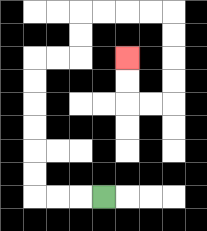{'start': '[4, 8]', 'end': '[5, 2]', 'path_directions': 'L,L,L,U,U,U,U,U,U,R,R,U,U,R,R,R,R,D,D,D,D,L,L,U,U', 'path_coordinates': '[[4, 8], [3, 8], [2, 8], [1, 8], [1, 7], [1, 6], [1, 5], [1, 4], [1, 3], [1, 2], [2, 2], [3, 2], [3, 1], [3, 0], [4, 0], [5, 0], [6, 0], [7, 0], [7, 1], [7, 2], [7, 3], [7, 4], [6, 4], [5, 4], [5, 3], [5, 2]]'}